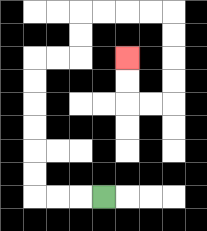{'start': '[4, 8]', 'end': '[5, 2]', 'path_directions': 'L,L,L,U,U,U,U,U,U,R,R,U,U,R,R,R,R,D,D,D,D,L,L,U,U', 'path_coordinates': '[[4, 8], [3, 8], [2, 8], [1, 8], [1, 7], [1, 6], [1, 5], [1, 4], [1, 3], [1, 2], [2, 2], [3, 2], [3, 1], [3, 0], [4, 0], [5, 0], [6, 0], [7, 0], [7, 1], [7, 2], [7, 3], [7, 4], [6, 4], [5, 4], [5, 3], [5, 2]]'}